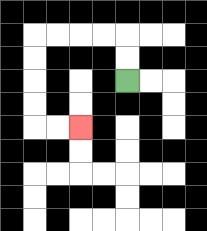{'start': '[5, 3]', 'end': '[3, 5]', 'path_directions': 'U,U,L,L,L,L,D,D,D,D,R,R', 'path_coordinates': '[[5, 3], [5, 2], [5, 1], [4, 1], [3, 1], [2, 1], [1, 1], [1, 2], [1, 3], [1, 4], [1, 5], [2, 5], [3, 5]]'}